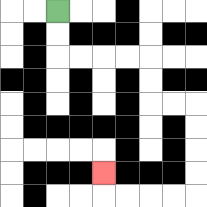{'start': '[2, 0]', 'end': '[4, 7]', 'path_directions': 'D,D,R,R,R,R,D,D,R,R,D,D,D,D,L,L,L,L,U', 'path_coordinates': '[[2, 0], [2, 1], [2, 2], [3, 2], [4, 2], [5, 2], [6, 2], [6, 3], [6, 4], [7, 4], [8, 4], [8, 5], [8, 6], [8, 7], [8, 8], [7, 8], [6, 8], [5, 8], [4, 8], [4, 7]]'}